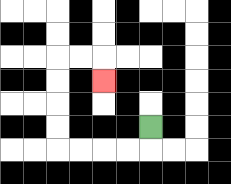{'start': '[6, 5]', 'end': '[4, 3]', 'path_directions': 'D,L,L,L,L,U,U,U,U,R,R,D', 'path_coordinates': '[[6, 5], [6, 6], [5, 6], [4, 6], [3, 6], [2, 6], [2, 5], [2, 4], [2, 3], [2, 2], [3, 2], [4, 2], [4, 3]]'}